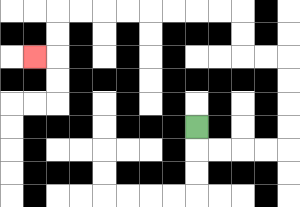{'start': '[8, 5]', 'end': '[1, 2]', 'path_directions': 'D,R,R,R,R,U,U,U,U,L,L,U,U,L,L,L,L,L,L,L,L,D,D,L', 'path_coordinates': '[[8, 5], [8, 6], [9, 6], [10, 6], [11, 6], [12, 6], [12, 5], [12, 4], [12, 3], [12, 2], [11, 2], [10, 2], [10, 1], [10, 0], [9, 0], [8, 0], [7, 0], [6, 0], [5, 0], [4, 0], [3, 0], [2, 0], [2, 1], [2, 2], [1, 2]]'}